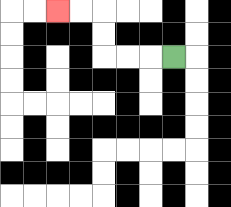{'start': '[7, 2]', 'end': '[2, 0]', 'path_directions': 'L,L,L,U,U,L,L', 'path_coordinates': '[[7, 2], [6, 2], [5, 2], [4, 2], [4, 1], [4, 0], [3, 0], [2, 0]]'}